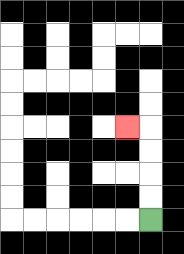{'start': '[6, 9]', 'end': '[5, 5]', 'path_directions': 'U,U,U,U,L', 'path_coordinates': '[[6, 9], [6, 8], [6, 7], [6, 6], [6, 5], [5, 5]]'}